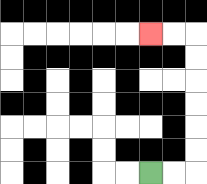{'start': '[6, 7]', 'end': '[6, 1]', 'path_directions': 'R,R,U,U,U,U,U,U,L,L', 'path_coordinates': '[[6, 7], [7, 7], [8, 7], [8, 6], [8, 5], [8, 4], [8, 3], [8, 2], [8, 1], [7, 1], [6, 1]]'}